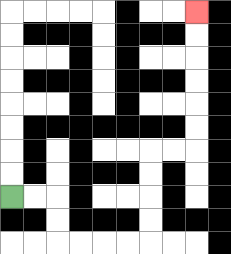{'start': '[0, 8]', 'end': '[8, 0]', 'path_directions': 'R,R,D,D,R,R,R,R,U,U,U,U,R,R,U,U,U,U,U,U', 'path_coordinates': '[[0, 8], [1, 8], [2, 8], [2, 9], [2, 10], [3, 10], [4, 10], [5, 10], [6, 10], [6, 9], [6, 8], [6, 7], [6, 6], [7, 6], [8, 6], [8, 5], [8, 4], [8, 3], [8, 2], [8, 1], [8, 0]]'}